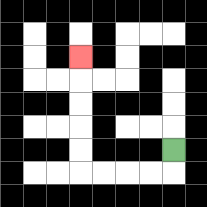{'start': '[7, 6]', 'end': '[3, 2]', 'path_directions': 'D,L,L,L,L,U,U,U,U,U', 'path_coordinates': '[[7, 6], [7, 7], [6, 7], [5, 7], [4, 7], [3, 7], [3, 6], [3, 5], [3, 4], [3, 3], [3, 2]]'}